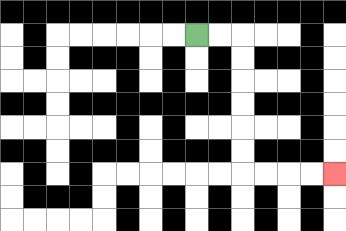{'start': '[8, 1]', 'end': '[14, 7]', 'path_directions': 'R,R,D,D,D,D,D,D,R,R,R,R', 'path_coordinates': '[[8, 1], [9, 1], [10, 1], [10, 2], [10, 3], [10, 4], [10, 5], [10, 6], [10, 7], [11, 7], [12, 7], [13, 7], [14, 7]]'}